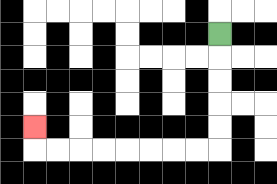{'start': '[9, 1]', 'end': '[1, 5]', 'path_directions': 'D,D,D,D,D,L,L,L,L,L,L,L,L,U', 'path_coordinates': '[[9, 1], [9, 2], [9, 3], [9, 4], [9, 5], [9, 6], [8, 6], [7, 6], [6, 6], [5, 6], [4, 6], [3, 6], [2, 6], [1, 6], [1, 5]]'}